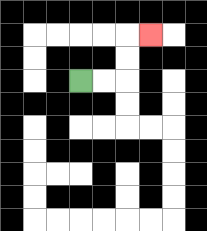{'start': '[3, 3]', 'end': '[6, 1]', 'path_directions': 'R,R,U,U,R', 'path_coordinates': '[[3, 3], [4, 3], [5, 3], [5, 2], [5, 1], [6, 1]]'}